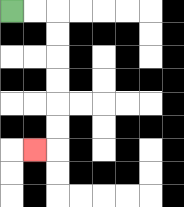{'start': '[0, 0]', 'end': '[1, 6]', 'path_directions': 'R,R,D,D,D,D,D,D,L', 'path_coordinates': '[[0, 0], [1, 0], [2, 0], [2, 1], [2, 2], [2, 3], [2, 4], [2, 5], [2, 6], [1, 6]]'}